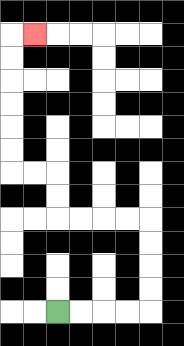{'start': '[2, 13]', 'end': '[1, 1]', 'path_directions': 'R,R,R,R,U,U,U,U,L,L,L,L,U,U,L,L,U,U,U,U,U,U,R', 'path_coordinates': '[[2, 13], [3, 13], [4, 13], [5, 13], [6, 13], [6, 12], [6, 11], [6, 10], [6, 9], [5, 9], [4, 9], [3, 9], [2, 9], [2, 8], [2, 7], [1, 7], [0, 7], [0, 6], [0, 5], [0, 4], [0, 3], [0, 2], [0, 1], [1, 1]]'}